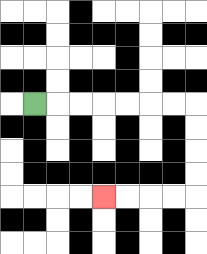{'start': '[1, 4]', 'end': '[4, 8]', 'path_directions': 'R,R,R,R,R,R,R,D,D,D,D,L,L,L,L', 'path_coordinates': '[[1, 4], [2, 4], [3, 4], [4, 4], [5, 4], [6, 4], [7, 4], [8, 4], [8, 5], [8, 6], [8, 7], [8, 8], [7, 8], [6, 8], [5, 8], [4, 8]]'}